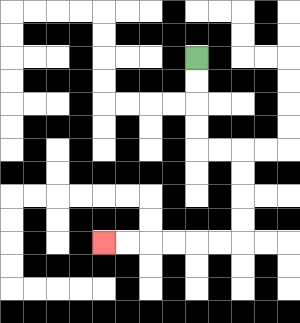{'start': '[8, 2]', 'end': '[4, 10]', 'path_directions': 'D,D,D,D,R,R,D,D,D,D,L,L,L,L,L,L', 'path_coordinates': '[[8, 2], [8, 3], [8, 4], [8, 5], [8, 6], [9, 6], [10, 6], [10, 7], [10, 8], [10, 9], [10, 10], [9, 10], [8, 10], [7, 10], [6, 10], [5, 10], [4, 10]]'}